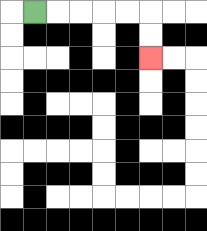{'start': '[1, 0]', 'end': '[6, 2]', 'path_directions': 'R,R,R,R,R,D,D', 'path_coordinates': '[[1, 0], [2, 0], [3, 0], [4, 0], [5, 0], [6, 0], [6, 1], [6, 2]]'}